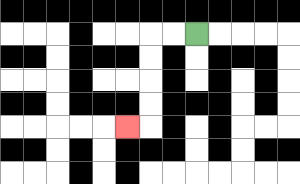{'start': '[8, 1]', 'end': '[5, 5]', 'path_directions': 'L,L,D,D,D,D,L', 'path_coordinates': '[[8, 1], [7, 1], [6, 1], [6, 2], [6, 3], [6, 4], [6, 5], [5, 5]]'}